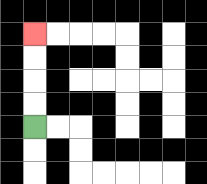{'start': '[1, 5]', 'end': '[1, 1]', 'path_directions': 'U,U,U,U', 'path_coordinates': '[[1, 5], [1, 4], [1, 3], [1, 2], [1, 1]]'}